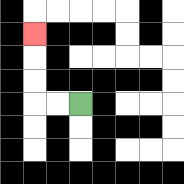{'start': '[3, 4]', 'end': '[1, 1]', 'path_directions': 'L,L,U,U,U', 'path_coordinates': '[[3, 4], [2, 4], [1, 4], [1, 3], [1, 2], [1, 1]]'}